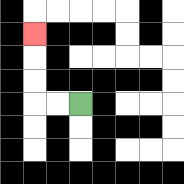{'start': '[3, 4]', 'end': '[1, 1]', 'path_directions': 'L,L,U,U,U', 'path_coordinates': '[[3, 4], [2, 4], [1, 4], [1, 3], [1, 2], [1, 1]]'}